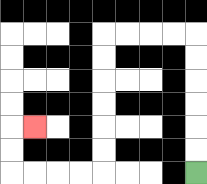{'start': '[8, 7]', 'end': '[1, 5]', 'path_directions': 'U,U,U,U,U,U,L,L,L,L,D,D,D,D,D,D,L,L,L,L,U,U,R', 'path_coordinates': '[[8, 7], [8, 6], [8, 5], [8, 4], [8, 3], [8, 2], [8, 1], [7, 1], [6, 1], [5, 1], [4, 1], [4, 2], [4, 3], [4, 4], [4, 5], [4, 6], [4, 7], [3, 7], [2, 7], [1, 7], [0, 7], [0, 6], [0, 5], [1, 5]]'}